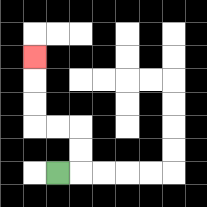{'start': '[2, 7]', 'end': '[1, 2]', 'path_directions': 'R,U,U,L,L,U,U,U', 'path_coordinates': '[[2, 7], [3, 7], [3, 6], [3, 5], [2, 5], [1, 5], [1, 4], [1, 3], [1, 2]]'}